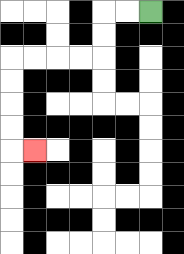{'start': '[6, 0]', 'end': '[1, 6]', 'path_directions': 'L,L,D,D,L,L,L,L,D,D,D,D,R', 'path_coordinates': '[[6, 0], [5, 0], [4, 0], [4, 1], [4, 2], [3, 2], [2, 2], [1, 2], [0, 2], [0, 3], [0, 4], [0, 5], [0, 6], [1, 6]]'}